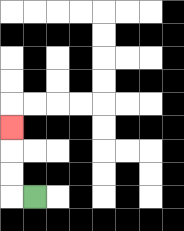{'start': '[1, 8]', 'end': '[0, 5]', 'path_directions': 'L,U,U,U', 'path_coordinates': '[[1, 8], [0, 8], [0, 7], [0, 6], [0, 5]]'}